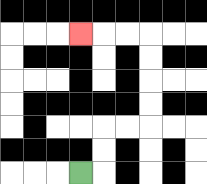{'start': '[3, 7]', 'end': '[3, 1]', 'path_directions': 'R,U,U,R,R,U,U,U,U,L,L,L', 'path_coordinates': '[[3, 7], [4, 7], [4, 6], [4, 5], [5, 5], [6, 5], [6, 4], [6, 3], [6, 2], [6, 1], [5, 1], [4, 1], [3, 1]]'}